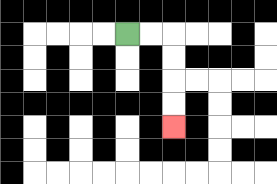{'start': '[5, 1]', 'end': '[7, 5]', 'path_directions': 'R,R,D,D,D,D', 'path_coordinates': '[[5, 1], [6, 1], [7, 1], [7, 2], [7, 3], [7, 4], [7, 5]]'}